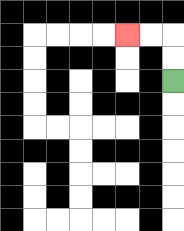{'start': '[7, 3]', 'end': '[5, 1]', 'path_directions': 'U,U,L,L', 'path_coordinates': '[[7, 3], [7, 2], [7, 1], [6, 1], [5, 1]]'}